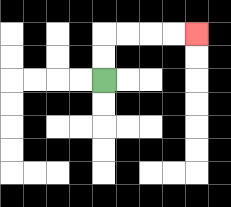{'start': '[4, 3]', 'end': '[8, 1]', 'path_directions': 'U,U,R,R,R,R', 'path_coordinates': '[[4, 3], [4, 2], [4, 1], [5, 1], [6, 1], [7, 1], [8, 1]]'}